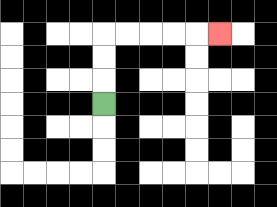{'start': '[4, 4]', 'end': '[9, 1]', 'path_directions': 'U,U,U,R,R,R,R,R', 'path_coordinates': '[[4, 4], [4, 3], [4, 2], [4, 1], [5, 1], [6, 1], [7, 1], [8, 1], [9, 1]]'}